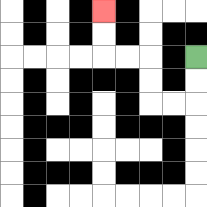{'start': '[8, 2]', 'end': '[4, 0]', 'path_directions': 'D,D,L,L,U,U,L,L,U,U', 'path_coordinates': '[[8, 2], [8, 3], [8, 4], [7, 4], [6, 4], [6, 3], [6, 2], [5, 2], [4, 2], [4, 1], [4, 0]]'}